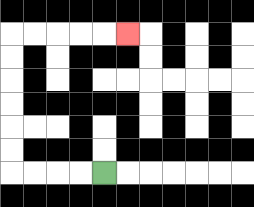{'start': '[4, 7]', 'end': '[5, 1]', 'path_directions': 'L,L,L,L,U,U,U,U,U,U,R,R,R,R,R', 'path_coordinates': '[[4, 7], [3, 7], [2, 7], [1, 7], [0, 7], [0, 6], [0, 5], [0, 4], [0, 3], [0, 2], [0, 1], [1, 1], [2, 1], [3, 1], [4, 1], [5, 1]]'}